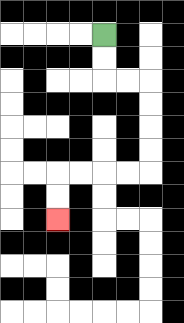{'start': '[4, 1]', 'end': '[2, 9]', 'path_directions': 'D,D,R,R,D,D,D,D,L,L,L,L,D,D', 'path_coordinates': '[[4, 1], [4, 2], [4, 3], [5, 3], [6, 3], [6, 4], [6, 5], [6, 6], [6, 7], [5, 7], [4, 7], [3, 7], [2, 7], [2, 8], [2, 9]]'}